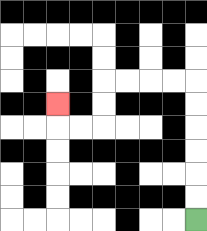{'start': '[8, 9]', 'end': '[2, 4]', 'path_directions': 'U,U,U,U,U,U,L,L,L,L,D,D,L,L,U', 'path_coordinates': '[[8, 9], [8, 8], [8, 7], [8, 6], [8, 5], [8, 4], [8, 3], [7, 3], [6, 3], [5, 3], [4, 3], [4, 4], [4, 5], [3, 5], [2, 5], [2, 4]]'}